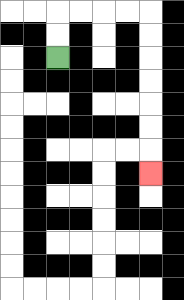{'start': '[2, 2]', 'end': '[6, 7]', 'path_directions': 'U,U,R,R,R,R,D,D,D,D,D,D,D', 'path_coordinates': '[[2, 2], [2, 1], [2, 0], [3, 0], [4, 0], [5, 0], [6, 0], [6, 1], [6, 2], [6, 3], [6, 4], [6, 5], [6, 6], [6, 7]]'}